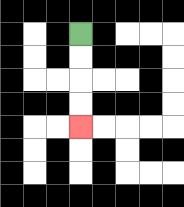{'start': '[3, 1]', 'end': '[3, 5]', 'path_directions': 'D,D,D,D', 'path_coordinates': '[[3, 1], [3, 2], [3, 3], [3, 4], [3, 5]]'}